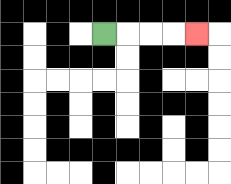{'start': '[4, 1]', 'end': '[8, 1]', 'path_directions': 'R,R,R,R', 'path_coordinates': '[[4, 1], [5, 1], [6, 1], [7, 1], [8, 1]]'}